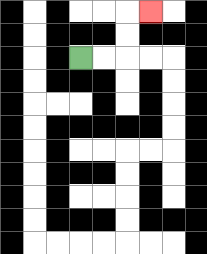{'start': '[3, 2]', 'end': '[6, 0]', 'path_directions': 'R,R,U,U,R', 'path_coordinates': '[[3, 2], [4, 2], [5, 2], [5, 1], [5, 0], [6, 0]]'}